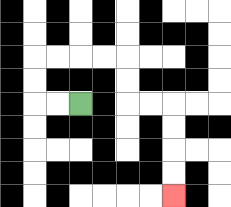{'start': '[3, 4]', 'end': '[7, 8]', 'path_directions': 'L,L,U,U,R,R,R,R,D,D,R,R,D,D,D,D', 'path_coordinates': '[[3, 4], [2, 4], [1, 4], [1, 3], [1, 2], [2, 2], [3, 2], [4, 2], [5, 2], [5, 3], [5, 4], [6, 4], [7, 4], [7, 5], [7, 6], [7, 7], [7, 8]]'}